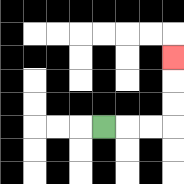{'start': '[4, 5]', 'end': '[7, 2]', 'path_directions': 'R,R,R,U,U,U', 'path_coordinates': '[[4, 5], [5, 5], [6, 5], [7, 5], [7, 4], [7, 3], [7, 2]]'}